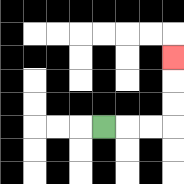{'start': '[4, 5]', 'end': '[7, 2]', 'path_directions': 'R,R,R,U,U,U', 'path_coordinates': '[[4, 5], [5, 5], [6, 5], [7, 5], [7, 4], [7, 3], [7, 2]]'}